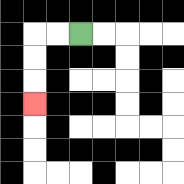{'start': '[3, 1]', 'end': '[1, 4]', 'path_directions': 'L,L,D,D,D', 'path_coordinates': '[[3, 1], [2, 1], [1, 1], [1, 2], [1, 3], [1, 4]]'}